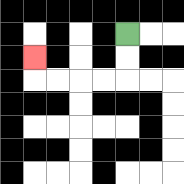{'start': '[5, 1]', 'end': '[1, 2]', 'path_directions': 'D,D,L,L,L,L,U', 'path_coordinates': '[[5, 1], [5, 2], [5, 3], [4, 3], [3, 3], [2, 3], [1, 3], [1, 2]]'}